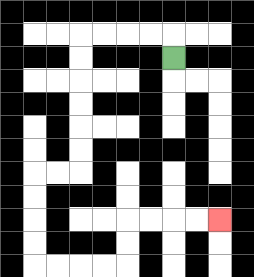{'start': '[7, 2]', 'end': '[9, 9]', 'path_directions': 'U,L,L,L,L,D,D,D,D,D,D,L,L,D,D,D,D,R,R,R,R,U,U,R,R,R,R', 'path_coordinates': '[[7, 2], [7, 1], [6, 1], [5, 1], [4, 1], [3, 1], [3, 2], [3, 3], [3, 4], [3, 5], [3, 6], [3, 7], [2, 7], [1, 7], [1, 8], [1, 9], [1, 10], [1, 11], [2, 11], [3, 11], [4, 11], [5, 11], [5, 10], [5, 9], [6, 9], [7, 9], [8, 9], [9, 9]]'}